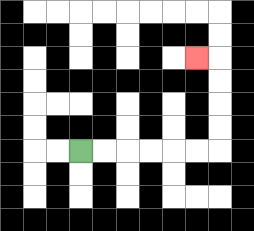{'start': '[3, 6]', 'end': '[8, 2]', 'path_directions': 'R,R,R,R,R,R,U,U,U,U,L', 'path_coordinates': '[[3, 6], [4, 6], [5, 6], [6, 6], [7, 6], [8, 6], [9, 6], [9, 5], [9, 4], [9, 3], [9, 2], [8, 2]]'}